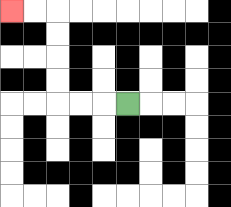{'start': '[5, 4]', 'end': '[0, 0]', 'path_directions': 'L,L,L,U,U,U,U,L,L', 'path_coordinates': '[[5, 4], [4, 4], [3, 4], [2, 4], [2, 3], [2, 2], [2, 1], [2, 0], [1, 0], [0, 0]]'}